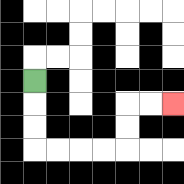{'start': '[1, 3]', 'end': '[7, 4]', 'path_directions': 'D,D,D,R,R,R,R,U,U,R,R', 'path_coordinates': '[[1, 3], [1, 4], [1, 5], [1, 6], [2, 6], [3, 6], [4, 6], [5, 6], [5, 5], [5, 4], [6, 4], [7, 4]]'}